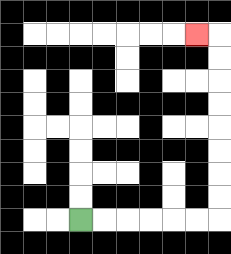{'start': '[3, 9]', 'end': '[8, 1]', 'path_directions': 'R,R,R,R,R,R,U,U,U,U,U,U,U,U,L', 'path_coordinates': '[[3, 9], [4, 9], [5, 9], [6, 9], [7, 9], [8, 9], [9, 9], [9, 8], [9, 7], [9, 6], [9, 5], [9, 4], [9, 3], [9, 2], [9, 1], [8, 1]]'}